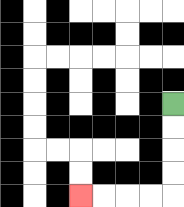{'start': '[7, 4]', 'end': '[3, 8]', 'path_directions': 'D,D,D,D,L,L,L,L', 'path_coordinates': '[[7, 4], [7, 5], [7, 6], [7, 7], [7, 8], [6, 8], [5, 8], [4, 8], [3, 8]]'}